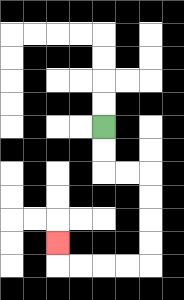{'start': '[4, 5]', 'end': '[2, 10]', 'path_directions': 'D,D,R,R,D,D,D,D,L,L,L,L,U', 'path_coordinates': '[[4, 5], [4, 6], [4, 7], [5, 7], [6, 7], [6, 8], [6, 9], [6, 10], [6, 11], [5, 11], [4, 11], [3, 11], [2, 11], [2, 10]]'}